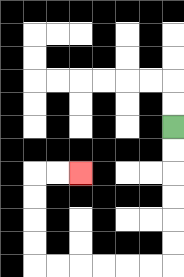{'start': '[7, 5]', 'end': '[3, 7]', 'path_directions': 'D,D,D,D,D,D,L,L,L,L,L,L,U,U,U,U,R,R', 'path_coordinates': '[[7, 5], [7, 6], [7, 7], [7, 8], [7, 9], [7, 10], [7, 11], [6, 11], [5, 11], [4, 11], [3, 11], [2, 11], [1, 11], [1, 10], [1, 9], [1, 8], [1, 7], [2, 7], [3, 7]]'}